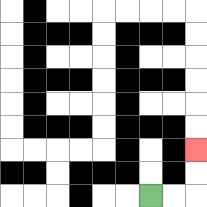{'start': '[6, 8]', 'end': '[8, 6]', 'path_directions': 'R,R,U,U', 'path_coordinates': '[[6, 8], [7, 8], [8, 8], [8, 7], [8, 6]]'}